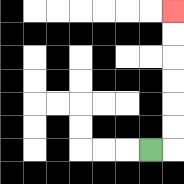{'start': '[6, 6]', 'end': '[7, 0]', 'path_directions': 'R,U,U,U,U,U,U', 'path_coordinates': '[[6, 6], [7, 6], [7, 5], [7, 4], [7, 3], [7, 2], [7, 1], [7, 0]]'}